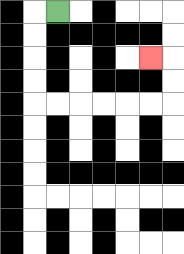{'start': '[2, 0]', 'end': '[6, 2]', 'path_directions': 'L,D,D,D,D,R,R,R,R,R,R,U,U,L', 'path_coordinates': '[[2, 0], [1, 0], [1, 1], [1, 2], [1, 3], [1, 4], [2, 4], [3, 4], [4, 4], [5, 4], [6, 4], [7, 4], [7, 3], [7, 2], [6, 2]]'}